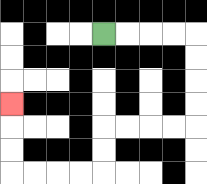{'start': '[4, 1]', 'end': '[0, 4]', 'path_directions': 'R,R,R,R,D,D,D,D,L,L,L,L,D,D,L,L,L,L,U,U,U', 'path_coordinates': '[[4, 1], [5, 1], [6, 1], [7, 1], [8, 1], [8, 2], [8, 3], [8, 4], [8, 5], [7, 5], [6, 5], [5, 5], [4, 5], [4, 6], [4, 7], [3, 7], [2, 7], [1, 7], [0, 7], [0, 6], [0, 5], [0, 4]]'}